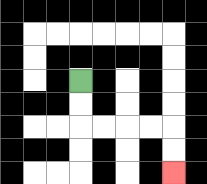{'start': '[3, 3]', 'end': '[7, 7]', 'path_directions': 'D,D,R,R,R,R,D,D', 'path_coordinates': '[[3, 3], [3, 4], [3, 5], [4, 5], [5, 5], [6, 5], [7, 5], [7, 6], [7, 7]]'}